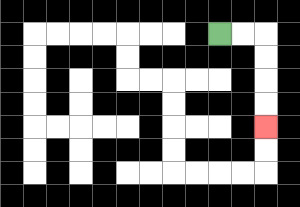{'start': '[9, 1]', 'end': '[11, 5]', 'path_directions': 'R,R,D,D,D,D', 'path_coordinates': '[[9, 1], [10, 1], [11, 1], [11, 2], [11, 3], [11, 4], [11, 5]]'}